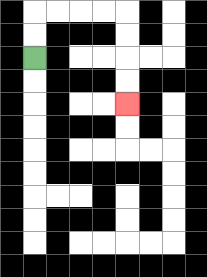{'start': '[1, 2]', 'end': '[5, 4]', 'path_directions': 'U,U,R,R,R,R,D,D,D,D', 'path_coordinates': '[[1, 2], [1, 1], [1, 0], [2, 0], [3, 0], [4, 0], [5, 0], [5, 1], [5, 2], [5, 3], [5, 4]]'}